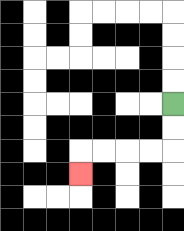{'start': '[7, 4]', 'end': '[3, 7]', 'path_directions': 'D,D,L,L,L,L,D', 'path_coordinates': '[[7, 4], [7, 5], [7, 6], [6, 6], [5, 6], [4, 6], [3, 6], [3, 7]]'}